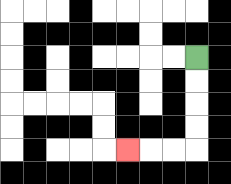{'start': '[8, 2]', 'end': '[5, 6]', 'path_directions': 'D,D,D,D,L,L,L', 'path_coordinates': '[[8, 2], [8, 3], [8, 4], [8, 5], [8, 6], [7, 6], [6, 6], [5, 6]]'}